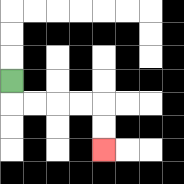{'start': '[0, 3]', 'end': '[4, 6]', 'path_directions': 'D,R,R,R,R,D,D', 'path_coordinates': '[[0, 3], [0, 4], [1, 4], [2, 4], [3, 4], [4, 4], [4, 5], [4, 6]]'}